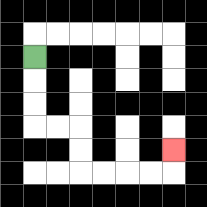{'start': '[1, 2]', 'end': '[7, 6]', 'path_directions': 'D,D,D,R,R,D,D,R,R,R,R,U', 'path_coordinates': '[[1, 2], [1, 3], [1, 4], [1, 5], [2, 5], [3, 5], [3, 6], [3, 7], [4, 7], [5, 7], [6, 7], [7, 7], [7, 6]]'}